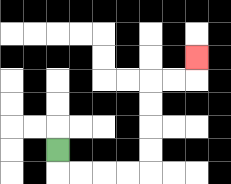{'start': '[2, 6]', 'end': '[8, 2]', 'path_directions': 'D,R,R,R,R,U,U,U,U,R,R,U', 'path_coordinates': '[[2, 6], [2, 7], [3, 7], [4, 7], [5, 7], [6, 7], [6, 6], [6, 5], [6, 4], [6, 3], [7, 3], [8, 3], [8, 2]]'}